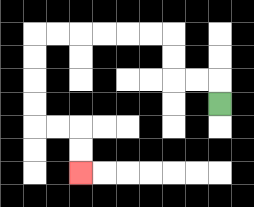{'start': '[9, 4]', 'end': '[3, 7]', 'path_directions': 'U,L,L,U,U,L,L,L,L,L,L,D,D,D,D,R,R,D,D', 'path_coordinates': '[[9, 4], [9, 3], [8, 3], [7, 3], [7, 2], [7, 1], [6, 1], [5, 1], [4, 1], [3, 1], [2, 1], [1, 1], [1, 2], [1, 3], [1, 4], [1, 5], [2, 5], [3, 5], [3, 6], [3, 7]]'}